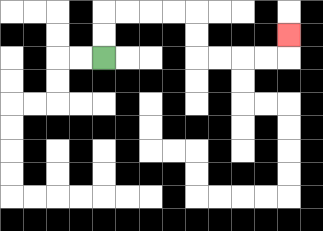{'start': '[4, 2]', 'end': '[12, 1]', 'path_directions': 'U,U,R,R,R,R,D,D,R,R,R,R,U', 'path_coordinates': '[[4, 2], [4, 1], [4, 0], [5, 0], [6, 0], [7, 0], [8, 0], [8, 1], [8, 2], [9, 2], [10, 2], [11, 2], [12, 2], [12, 1]]'}